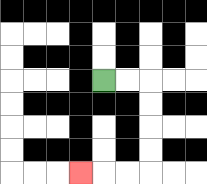{'start': '[4, 3]', 'end': '[3, 7]', 'path_directions': 'R,R,D,D,D,D,L,L,L', 'path_coordinates': '[[4, 3], [5, 3], [6, 3], [6, 4], [6, 5], [6, 6], [6, 7], [5, 7], [4, 7], [3, 7]]'}